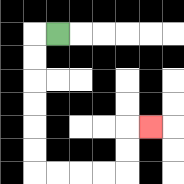{'start': '[2, 1]', 'end': '[6, 5]', 'path_directions': 'L,D,D,D,D,D,D,R,R,R,R,U,U,R', 'path_coordinates': '[[2, 1], [1, 1], [1, 2], [1, 3], [1, 4], [1, 5], [1, 6], [1, 7], [2, 7], [3, 7], [4, 7], [5, 7], [5, 6], [5, 5], [6, 5]]'}